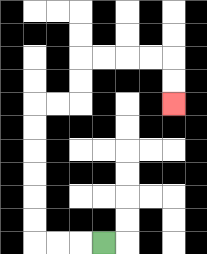{'start': '[4, 10]', 'end': '[7, 4]', 'path_directions': 'L,L,L,U,U,U,U,U,U,R,R,U,U,R,R,R,R,D,D', 'path_coordinates': '[[4, 10], [3, 10], [2, 10], [1, 10], [1, 9], [1, 8], [1, 7], [1, 6], [1, 5], [1, 4], [2, 4], [3, 4], [3, 3], [3, 2], [4, 2], [5, 2], [6, 2], [7, 2], [7, 3], [7, 4]]'}